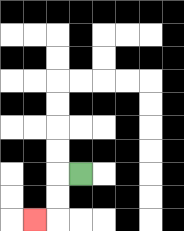{'start': '[3, 7]', 'end': '[1, 9]', 'path_directions': 'L,D,D,L', 'path_coordinates': '[[3, 7], [2, 7], [2, 8], [2, 9], [1, 9]]'}